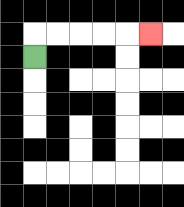{'start': '[1, 2]', 'end': '[6, 1]', 'path_directions': 'U,R,R,R,R,R', 'path_coordinates': '[[1, 2], [1, 1], [2, 1], [3, 1], [4, 1], [5, 1], [6, 1]]'}